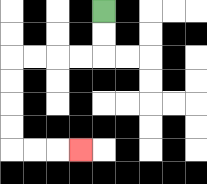{'start': '[4, 0]', 'end': '[3, 6]', 'path_directions': 'D,D,L,L,L,L,D,D,D,D,R,R,R', 'path_coordinates': '[[4, 0], [4, 1], [4, 2], [3, 2], [2, 2], [1, 2], [0, 2], [0, 3], [0, 4], [0, 5], [0, 6], [1, 6], [2, 6], [3, 6]]'}